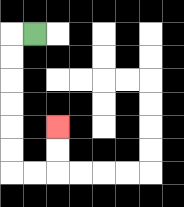{'start': '[1, 1]', 'end': '[2, 5]', 'path_directions': 'L,D,D,D,D,D,D,R,R,U,U', 'path_coordinates': '[[1, 1], [0, 1], [0, 2], [0, 3], [0, 4], [0, 5], [0, 6], [0, 7], [1, 7], [2, 7], [2, 6], [2, 5]]'}